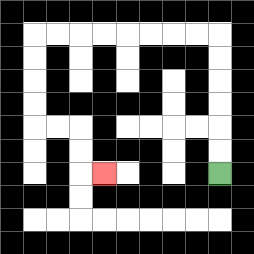{'start': '[9, 7]', 'end': '[4, 7]', 'path_directions': 'U,U,U,U,U,U,L,L,L,L,L,L,L,L,D,D,D,D,R,R,D,D,R', 'path_coordinates': '[[9, 7], [9, 6], [9, 5], [9, 4], [9, 3], [9, 2], [9, 1], [8, 1], [7, 1], [6, 1], [5, 1], [4, 1], [3, 1], [2, 1], [1, 1], [1, 2], [1, 3], [1, 4], [1, 5], [2, 5], [3, 5], [3, 6], [3, 7], [4, 7]]'}